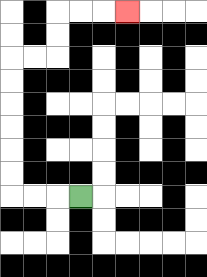{'start': '[3, 8]', 'end': '[5, 0]', 'path_directions': 'L,L,L,U,U,U,U,U,U,R,R,U,U,R,R,R', 'path_coordinates': '[[3, 8], [2, 8], [1, 8], [0, 8], [0, 7], [0, 6], [0, 5], [0, 4], [0, 3], [0, 2], [1, 2], [2, 2], [2, 1], [2, 0], [3, 0], [4, 0], [5, 0]]'}